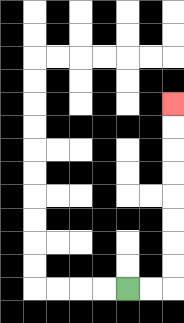{'start': '[5, 12]', 'end': '[7, 4]', 'path_directions': 'R,R,U,U,U,U,U,U,U,U', 'path_coordinates': '[[5, 12], [6, 12], [7, 12], [7, 11], [7, 10], [7, 9], [7, 8], [7, 7], [7, 6], [7, 5], [7, 4]]'}